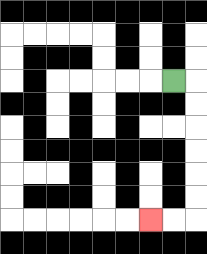{'start': '[7, 3]', 'end': '[6, 9]', 'path_directions': 'R,D,D,D,D,D,D,L,L', 'path_coordinates': '[[7, 3], [8, 3], [8, 4], [8, 5], [8, 6], [8, 7], [8, 8], [8, 9], [7, 9], [6, 9]]'}